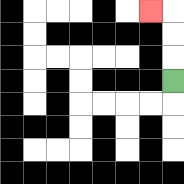{'start': '[7, 3]', 'end': '[6, 0]', 'path_directions': 'U,U,U,L', 'path_coordinates': '[[7, 3], [7, 2], [7, 1], [7, 0], [6, 0]]'}